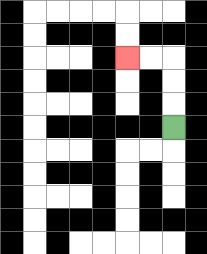{'start': '[7, 5]', 'end': '[5, 2]', 'path_directions': 'U,U,U,L,L', 'path_coordinates': '[[7, 5], [7, 4], [7, 3], [7, 2], [6, 2], [5, 2]]'}